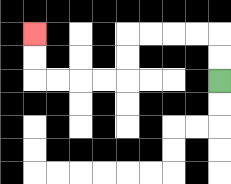{'start': '[9, 3]', 'end': '[1, 1]', 'path_directions': 'U,U,L,L,L,L,D,D,L,L,L,L,U,U', 'path_coordinates': '[[9, 3], [9, 2], [9, 1], [8, 1], [7, 1], [6, 1], [5, 1], [5, 2], [5, 3], [4, 3], [3, 3], [2, 3], [1, 3], [1, 2], [1, 1]]'}